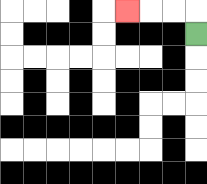{'start': '[8, 1]', 'end': '[5, 0]', 'path_directions': 'U,L,L,L', 'path_coordinates': '[[8, 1], [8, 0], [7, 0], [6, 0], [5, 0]]'}